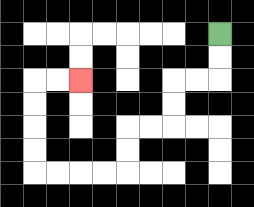{'start': '[9, 1]', 'end': '[3, 3]', 'path_directions': 'D,D,L,L,D,D,L,L,D,D,L,L,L,L,U,U,U,U,R,R', 'path_coordinates': '[[9, 1], [9, 2], [9, 3], [8, 3], [7, 3], [7, 4], [7, 5], [6, 5], [5, 5], [5, 6], [5, 7], [4, 7], [3, 7], [2, 7], [1, 7], [1, 6], [1, 5], [1, 4], [1, 3], [2, 3], [3, 3]]'}